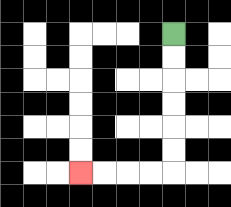{'start': '[7, 1]', 'end': '[3, 7]', 'path_directions': 'D,D,D,D,D,D,L,L,L,L', 'path_coordinates': '[[7, 1], [7, 2], [7, 3], [7, 4], [7, 5], [7, 6], [7, 7], [6, 7], [5, 7], [4, 7], [3, 7]]'}